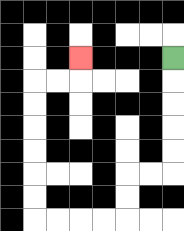{'start': '[7, 2]', 'end': '[3, 2]', 'path_directions': 'D,D,D,D,D,L,L,D,D,L,L,L,L,U,U,U,U,U,U,R,R,U', 'path_coordinates': '[[7, 2], [7, 3], [7, 4], [7, 5], [7, 6], [7, 7], [6, 7], [5, 7], [5, 8], [5, 9], [4, 9], [3, 9], [2, 9], [1, 9], [1, 8], [1, 7], [1, 6], [1, 5], [1, 4], [1, 3], [2, 3], [3, 3], [3, 2]]'}